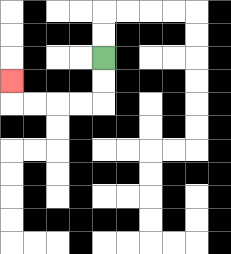{'start': '[4, 2]', 'end': '[0, 3]', 'path_directions': 'D,D,L,L,L,L,U', 'path_coordinates': '[[4, 2], [4, 3], [4, 4], [3, 4], [2, 4], [1, 4], [0, 4], [0, 3]]'}